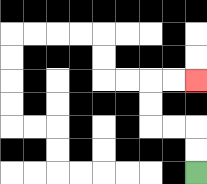{'start': '[8, 7]', 'end': '[8, 3]', 'path_directions': 'U,U,L,L,U,U,R,R', 'path_coordinates': '[[8, 7], [8, 6], [8, 5], [7, 5], [6, 5], [6, 4], [6, 3], [7, 3], [8, 3]]'}